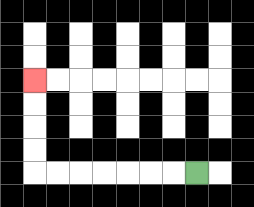{'start': '[8, 7]', 'end': '[1, 3]', 'path_directions': 'L,L,L,L,L,L,L,U,U,U,U', 'path_coordinates': '[[8, 7], [7, 7], [6, 7], [5, 7], [4, 7], [3, 7], [2, 7], [1, 7], [1, 6], [1, 5], [1, 4], [1, 3]]'}